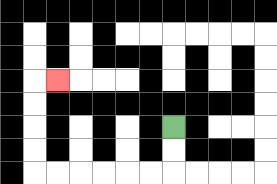{'start': '[7, 5]', 'end': '[2, 3]', 'path_directions': 'D,D,L,L,L,L,L,L,U,U,U,U,R', 'path_coordinates': '[[7, 5], [7, 6], [7, 7], [6, 7], [5, 7], [4, 7], [3, 7], [2, 7], [1, 7], [1, 6], [1, 5], [1, 4], [1, 3], [2, 3]]'}